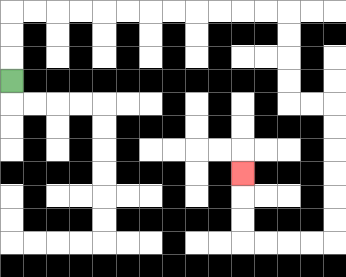{'start': '[0, 3]', 'end': '[10, 7]', 'path_directions': 'U,U,U,R,R,R,R,R,R,R,R,R,R,R,R,D,D,D,D,R,R,D,D,D,D,D,D,L,L,L,L,U,U,U', 'path_coordinates': '[[0, 3], [0, 2], [0, 1], [0, 0], [1, 0], [2, 0], [3, 0], [4, 0], [5, 0], [6, 0], [7, 0], [8, 0], [9, 0], [10, 0], [11, 0], [12, 0], [12, 1], [12, 2], [12, 3], [12, 4], [13, 4], [14, 4], [14, 5], [14, 6], [14, 7], [14, 8], [14, 9], [14, 10], [13, 10], [12, 10], [11, 10], [10, 10], [10, 9], [10, 8], [10, 7]]'}